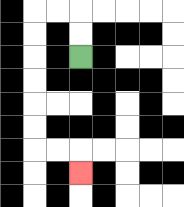{'start': '[3, 2]', 'end': '[3, 7]', 'path_directions': 'U,U,L,L,D,D,D,D,D,D,R,R,D', 'path_coordinates': '[[3, 2], [3, 1], [3, 0], [2, 0], [1, 0], [1, 1], [1, 2], [1, 3], [1, 4], [1, 5], [1, 6], [2, 6], [3, 6], [3, 7]]'}